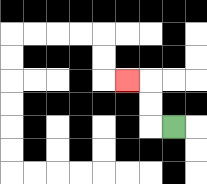{'start': '[7, 5]', 'end': '[5, 3]', 'path_directions': 'L,U,U,L', 'path_coordinates': '[[7, 5], [6, 5], [6, 4], [6, 3], [5, 3]]'}